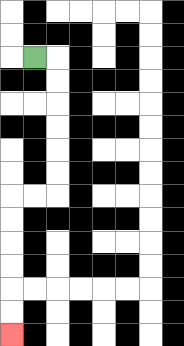{'start': '[1, 2]', 'end': '[0, 14]', 'path_directions': 'R,D,D,D,D,D,D,L,L,D,D,D,D,D,D', 'path_coordinates': '[[1, 2], [2, 2], [2, 3], [2, 4], [2, 5], [2, 6], [2, 7], [2, 8], [1, 8], [0, 8], [0, 9], [0, 10], [0, 11], [0, 12], [0, 13], [0, 14]]'}